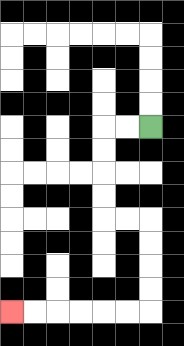{'start': '[6, 5]', 'end': '[0, 13]', 'path_directions': 'L,L,D,D,D,D,R,R,D,D,D,D,L,L,L,L,L,L', 'path_coordinates': '[[6, 5], [5, 5], [4, 5], [4, 6], [4, 7], [4, 8], [4, 9], [5, 9], [6, 9], [6, 10], [6, 11], [6, 12], [6, 13], [5, 13], [4, 13], [3, 13], [2, 13], [1, 13], [0, 13]]'}